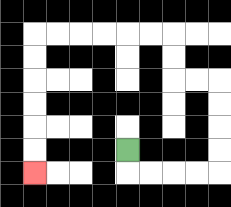{'start': '[5, 6]', 'end': '[1, 7]', 'path_directions': 'D,R,R,R,R,U,U,U,U,L,L,U,U,L,L,L,L,L,L,D,D,D,D,D,D', 'path_coordinates': '[[5, 6], [5, 7], [6, 7], [7, 7], [8, 7], [9, 7], [9, 6], [9, 5], [9, 4], [9, 3], [8, 3], [7, 3], [7, 2], [7, 1], [6, 1], [5, 1], [4, 1], [3, 1], [2, 1], [1, 1], [1, 2], [1, 3], [1, 4], [1, 5], [1, 6], [1, 7]]'}